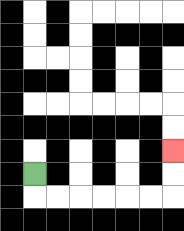{'start': '[1, 7]', 'end': '[7, 6]', 'path_directions': 'D,R,R,R,R,R,R,U,U', 'path_coordinates': '[[1, 7], [1, 8], [2, 8], [3, 8], [4, 8], [5, 8], [6, 8], [7, 8], [7, 7], [7, 6]]'}